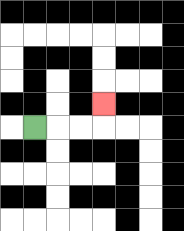{'start': '[1, 5]', 'end': '[4, 4]', 'path_directions': 'R,R,R,U', 'path_coordinates': '[[1, 5], [2, 5], [3, 5], [4, 5], [4, 4]]'}